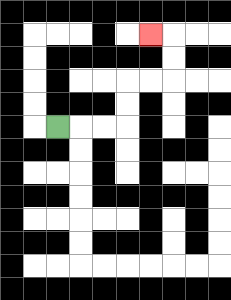{'start': '[2, 5]', 'end': '[6, 1]', 'path_directions': 'R,R,R,U,U,R,R,U,U,L', 'path_coordinates': '[[2, 5], [3, 5], [4, 5], [5, 5], [5, 4], [5, 3], [6, 3], [7, 3], [7, 2], [7, 1], [6, 1]]'}